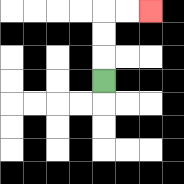{'start': '[4, 3]', 'end': '[6, 0]', 'path_directions': 'U,U,U,R,R', 'path_coordinates': '[[4, 3], [4, 2], [4, 1], [4, 0], [5, 0], [6, 0]]'}